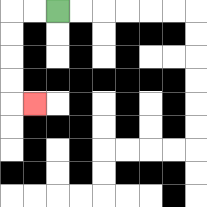{'start': '[2, 0]', 'end': '[1, 4]', 'path_directions': 'L,L,D,D,D,D,R', 'path_coordinates': '[[2, 0], [1, 0], [0, 0], [0, 1], [0, 2], [0, 3], [0, 4], [1, 4]]'}